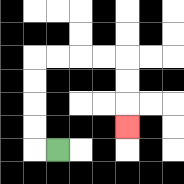{'start': '[2, 6]', 'end': '[5, 5]', 'path_directions': 'L,U,U,U,U,R,R,R,R,D,D,D', 'path_coordinates': '[[2, 6], [1, 6], [1, 5], [1, 4], [1, 3], [1, 2], [2, 2], [3, 2], [4, 2], [5, 2], [5, 3], [5, 4], [5, 5]]'}